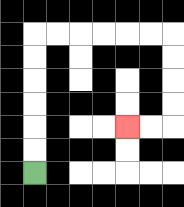{'start': '[1, 7]', 'end': '[5, 5]', 'path_directions': 'U,U,U,U,U,U,R,R,R,R,R,R,D,D,D,D,L,L', 'path_coordinates': '[[1, 7], [1, 6], [1, 5], [1, 4], [1, 3], [1, 2], [1, 1], [2, 1], [3, 1], [4, 1], [5, 1], [6, 1], [7, 1], [7, 2], [7, 3], [7, 4], [7, 5], [6, 5], [5, 5]]'}